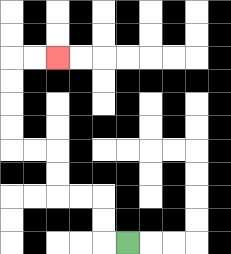{'start': '[5, 10]', 'end': '[2, 2]', 'path_directions': 'L,U,U,L,L,U,U,L,L,U,U,U,U,R,R', 'path_coordinates': '[[5, 10], [4, 10], [4, 9], [4, 8], [3, 8], [2, 8], [2, 7], [2, 6], [1, 6], [0, 6], [0, 5], [0, 4], [0, 3], [0, 2], [1, 2], [2, 2]]'}